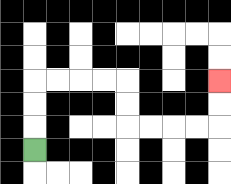{'start': '[1, 6]', 'end': '[9, 3]', 'path_directions': 'U,U,U,R,R,R,R,D,D,R,R,R,R,U,U', 'path_coordinates': '[[1, 6], [1, 5], [1, 4], [1, 3], [2, 3], [3, 3], [4, 3], [5, 3], [5, 4], [5, 5], [6, 5], [7, 5], [8, 5], [9, 5], [9, 4], [9, 3]]'}